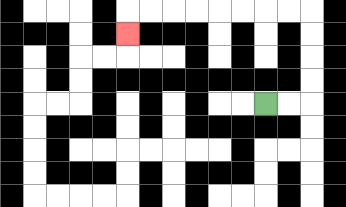{'start': '[11, 4]', 'end': '[5, 1]', 'path_directions': 'R,R,U,U,U,U,L,L,L,L,L,L,L,L,D', 'path_coordinates': '[[11, 4], [12, 4], [13, 4], [13, 3], [13, 2], [13, 1], [13, 0], [12, 0], [11, 0], [10, 0], [9, 0], [8, 0], [7, 0], [6, 0], [5, 0], [5, 1]]'}